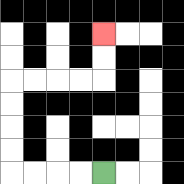{'start': '[4, 7]', 'end': '[4, 1]', 'path_directions': 'L,L,L,L,U,U,U,U,R,R,R,R,U,U', 'path_coordinates': '[[4, 7], [3, 7], [2, 7], [1, 7], [0, 7], [0, 6], [0, 5], [0, 4], [0, 3], [1, 3], [2, 3], [3, 3], [4, 3], [4, 2], [4, 1]]'}